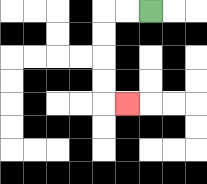{'start': '[6, 0]', 'end': '[5, 4]', 'path_directions': 'L,L,D,D,D,D,R', 'path_coordinates': '[[6, 0], [5, 0], [4, 0], [4, 1], [4, 2], [4, 3], [4, 4], [5, 4]]'}